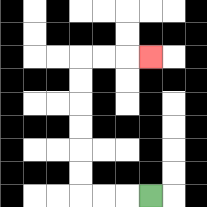{'start': '[6, 8]', 'end': '[6, 2]', 'path_directions': 'L,L,L,U,U,U,U,U,U,R,R,R', 'path_coordinates': '[[6, 8], [5, 8], [4, 8], [3, 8], [3, 7], [3, 6], [3, 5], [3, 4], [3, 3], [3, 2], [4, 2], [5, 2], [6, 2]]'}